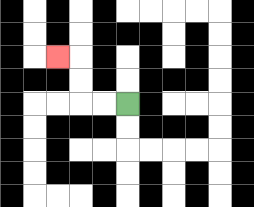{'start': '[5, 4]', 'end': '[2, 2]', 'path_directions': 'L,L,U,U,L', 'path_coordinates': '[[5, 4], [4, 4], [3, 4], [3, 3], [3, 2], [2, 2]]'}